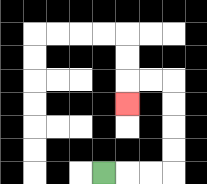{'start': '[4, 7]', 'end': '[5, 4]', 'path_directions': 'R,R,R,U,U,U,U,L,L,D', 'path_coordinates': '[[4, 7], [5, 7], [6, 7], [7, 7], [7, 6], [7, 5], [7, 4], [7, 3], [6, 3], [5, 3], [5, 4]]'}